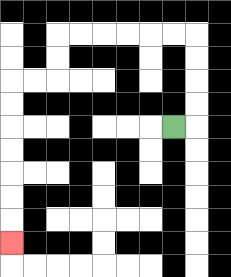{'start': '[7, 5]', 'end': '[0, 10]', 'path_directions': 'R,U,U,U,U,L,L,L,L,L,L,D,D,L,L,D,D,D,D,D,D,D', 'path_coordinates': '[[7, 5], [8, 5], [8, 4], [8, 3], [8, 2], [8, 1], [7, 1], [6, 1], [5, 1], [4, 1], [3, 1], [2, 1], [2, 2], [2, 3], [1, 3], [0, 3], [0, 4], [0, 5], [0, 6], [0, 7], [0, 8], [0, 9], [0, 10]]'}